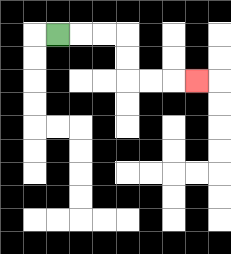{'start': '[2, 1]', 'end': '[8, 3]', 'path_directions': 'R,R,R,D,D,R,R,R', 'path_coordinates': '[[2, 1], [3, 1], [4, 1], [5, 1], [5, 2], [5, 3], [6, 3], [7, 3], [8, 3]]'}